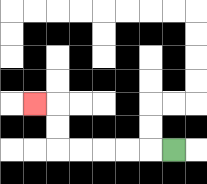{'start': '[7, 6]', 'end': '[1, 4]', 'path_directions': 'L,L,L,L,L,U,U,L', 'path_coordinates': '[[7, 6], [6, 6], [5, 6], [4, 6], [3, 6], [2, 6], [2, 5], [2, 4], [1, 4]]'}